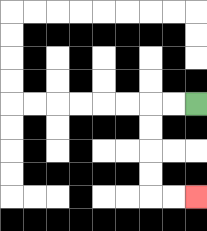{'start': '[8, 4]', 'end': '[8, 8]', 'path_directions': 'L,L,D,D,D,D,R,R', 'path_coordinates': '[[8, 4], [7, 4], [6, 4], [6, 5], [6, 6], [6, 7], [6, 8], [7, 8], [8, 8]]'}